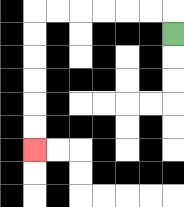{'start': '[7, 1]', 'end': '[1, 6]', 'path_directions': 'U,L,L,L,L,L,L,D,D,D,D,D,D', 'path_coordinates': '[[7, 1], [7, 0], [6, 0], [5, 0], [4, 0], [3, 0], [2, 0], [1, 0], [1, 1], [1, 2], [1, 3], [1, 4], [1, 5], [1, 6]]'}